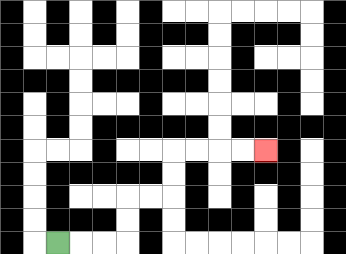{'start': '[2, 10]', 'end': '[11, 6]', 'path_directions': 'R,R,R,U,U,R,R,U,U,R,R,R,R', 'path_coordinates': '[[2, 10], [3, 10], [4, 10], [5, 10], [5, 9], [5, 8], [6, 8], [7, 8], [7, 7], [7, 6], [8, 6], [9, 6], [10, 6], [11, 6]]'}